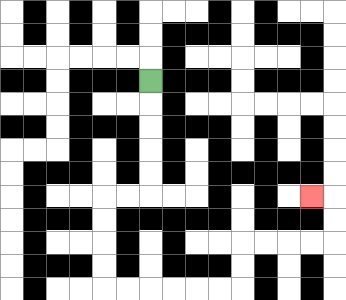{'start': '[6, 3]', 'end': '[13, 8]', 'path_directions': 'D,D,D,D,D,L,L,D,D,D,D,R,R,R,R,R,R,U,U,R,R,R,R,U,U,L', 'path_coordinates': '[[6, 3], [6, 4], [6, 5], [6, 6], [6, 7], [6, 8], [5, 8], [4, 8], [4, 9], [4, 10], [4, 11], [4, 12], [5, 12], [6, 12], [7, 12], [8, 12], [9, 12], [10, 12], [10, 11], [10, 10], [11, 10], [12, 10], [13, 10], [14, 10], [14, 9], [14, 8], [13, 8]]'}